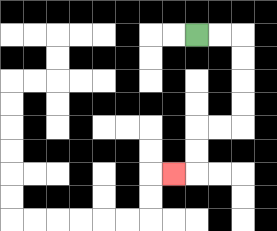{'start': '[8, 1]', 'end': '[7, 7]', 'path_directions': 'R,R,D,D,D,D,L,L,D,D,L', 'path_coordinates': '[[8, 1], [9, 1], [10, 1], [10, 2], [10, 3], [10, 4], [10, 5], [9, 5], [8, 5], [8, 6], [8, 7], [7, 7]]'}